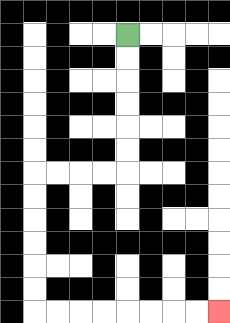{'start': '[5, 1]', 'end': '[9, 13]', 'path_directions': 'D,D,D,D,D,D,L,L,L,L,D,D,D,D,D,D,R,R,R,R,R,R,R,R', 'path_coordinates': '[[5, 1], [5, 2], [5, 3], [5, 4], [5, 5], [5, 6], [5, 7], [4, 7], [3, 7], [2, 7], [1, 7], [1, 8], [1, 9], [1, 10], [1, 11], [1, 12], [1, 13], [2, 13], [3, 13], [4, 13], [5, 13], [6, 13], [7, 13], [8, 13], [9, 13]]'}